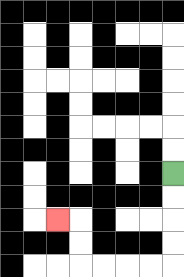{'start': '[7, 7]', 'end': '[2, 9]', 'path_directions': 'D,D,D,D,L,L,L,L,U,U,L', 'path_coordinates': '[[7, 7], [7, 8], [7, 9], [7, 10], [7, 11], [6, 11], [5, 11], [4, 11], [3, 11], [3, 10], [3, 9], [2, 9]]'}